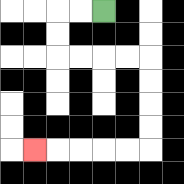{'start': '[4, 0]', 'end': '[1, 6]', 'path_directions': 'L,L,D,D,R,R,R,R,D,D,D,D,L,L,L,L,L', 'path_coordinates': '[[4, 0], [3, 0], [2, 0], [2, 1], [2, 2], [3, 2], [4, 2], [5, 2], [6, 2], [6, 3], [6, 4], [6, 5], [6, 6], [5, 6], [4, 6], [3, 6], [2, 6], [1, 6]]'}